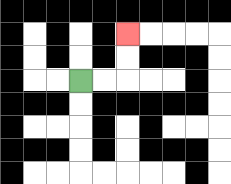{'start': '[3, 3]', 'end': '[5, 1]', 'path_directions': 'R,R,U,U', 'path_coordinates': '[[3, 3], [4, 3], [5, 3], [5, 2], [5, 1]]'}